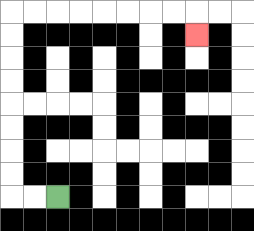{'start': '[2, 8]', 'end': '[8, 1]', 'path_directions': 'L,L,U,U,U,U,U,U,U,U,R,R,R,R,R,R,R,R,D', 'path_coordinates': '[[2, 8], [1, 8], [0, 8], [0, 7], [0, 6], [0, 5], [0, 4], [0, 3], [0, 2], [0, 1], [0, 0], [1, 0], [2, 0], [3, 0], [4, 0], [5, 0], [6, 0], [7, 0], [8, 0], [8, 1]]'}